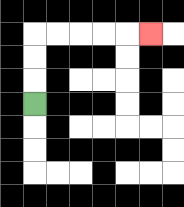{'start': '[1, 4]', 'end': '[6, 1]', 'path_directions': 'U,U,U,R,R,R,R,R', 'path_coordinates': '[[1, 4], [1, 3], [1, 2], [1, 1], [2, 1], [3, 1], [4, 1], [5, 1], [6, 1]]'}